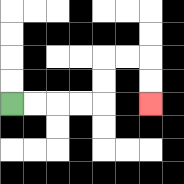{'start': '[0, 4]', 'end': '[6, 4]', 'path_directions': 'R,R,R,R,U,U,R,R,D,D', 'path_coordinates': '[[0, 4], [1, 4], [2, 4], [3, 4], [4, 4], [4, 3], [4, 2], [5, 2], [6, 2], [6, 3], [6, 4]]'}